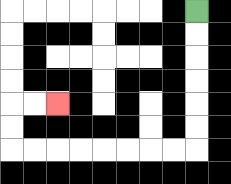{'start': '[8, 0]', 'end': '[2, 4]', 'path_directions': 'D,D,D,D,D,D,L,L,L,L,L,L,L,L,U,U,R,R', 'path_coordinates': '[[8, 0], [8, 1], [8, 2], [8, 3], [8, 4], [8, 5], [8, 6], [7, 6], [6, 6], [5, 6], [4, 6], [3, 6], [2, 6], [1, 6], [0, 6], [0, 5], [0, 4], [1, 4], [2, 4]]'}